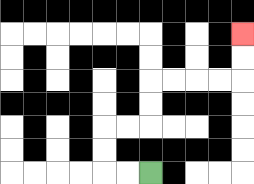{'start': '[6, 7]', 'end': '[10, 1]', 'path_directions': 'L,L,U,U,R,R,U,U,R,R,R,R,U,U', 'path_coordinates': '[[6, 7], [5, 7], [4, 7], [4, 6], [4, 5], [5, 5], [6, 5], [6, 4], [6, 3], [7, 3], [8, 3], [9, 3], [10, 3], [10, 2], [10, 1]]'}